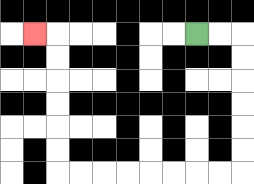{'start': '[8, 1]', 'end': '[1, 1]', 'path_directions': 'R,R,D,D,D,D,D,D,L,L,L,L,L,L,L,L,U,U,U,U,U,U,L', 'path_coordinates': '[[8, 1], [9, 1], [10, 1], [10, 2], [10, 3], [10, 4], [10, 5], [10, 6], [10, 7], [9, 7], [8, 7], [7, 7], [6, 7], [5, 7], [4, 7], [3, 7], [2, 7], [2, 6], [2, 5], [2, 4], [2, 3], [2, 2], [2, 1], [1, 1]]'}